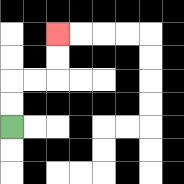{'start': '[0, 5]', 'end': '[2, 1]', 'path_directions': 'U,U,R,R,U,U', 'path_coordinates': '[[0, 5], [0, 4], [0, 3], [1, 3], [2, 3], [2, 2], [2, 1]]'}